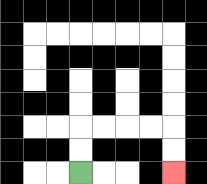{'start': '[3, 7]', 'end': '[7, 7]', 'path_directions': 'U,U,R,R,R,R,D,D', 'path_coordinates': '[[3, 7], [3, 6], [3, 5], [4, 5], [5, 5], [6, 5], [7, 5], [7, 6], [7, 7]]'}